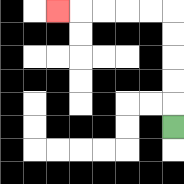{'start': '[7, 5]', 'end': '[2, 0]', 'path_directions': 'U,U,U,U,U,L,L,L,L,L', 'path_coordinates': '[[7, 5], [7, 4], [7, 3], [7, 2], [7, 1], [7, 0], [6, 0], [5, 0], [4, 0], [3, 0], [2, 0]]'}